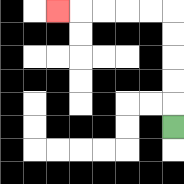{'start': '[7, 5]', 'end': '[2, 0]', 'path_directions': 'U,U,U,U,U,L,L,L,L,L', 'path_coordinates': '[[7, 5], [7, 4], [7, 3], [7, 2], [7, 1], [7, 0], [6, 0], [5, 0], [4, 0], [3, 0], [2, 0]]'}